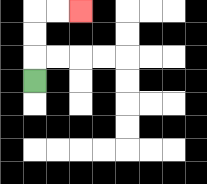{'start': '[1, 3]', 'end': '[3, 0]', 'path_directions': 'U,U,U,R,R', 'path_coordinates': '[[1, 3], [1, 2], [1, 1], [1, 0], [2, 0], [3, 0]]'}